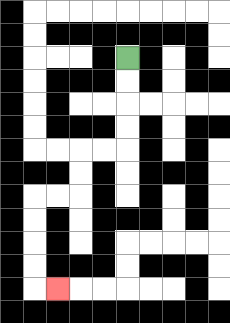{'start': '[5, 2]', 'end': '[2, 12]', 'path_directions': 'D,D,D,D,L,L,D,D,L,L,D,D,D,D,R', 'path_coordinates': '[[5, 2], [5, 3], [5, 4], [5, 5], [5, 6], [4, 6], [3, 6], [3, 7], [3, 8], [2, 8], [1, 8], [1, 9], [1, 10], [1, 11], [1, 12], [2, 12]]'}